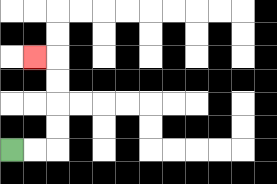{'start': '[0, 6]', 'end': '[1, 2]', 'path_directions': 'R,R,U,U,U,U,L', 'path_coordinates': '[[0, 6], [1, 6], [2, 6], [2, 5], [2, 4], [2, 3], [2, 2], [1, 2]]'}